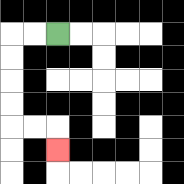{'start': '[2, 1]', 'end': '[2, 6]', 'path_directions': 'L,L,D,D,D,D,R,R,D', 'path_coordinates': '[[2, 1], [1, 1], [0, 1], [0, 2], [0, 3], [0, 4], [0, 5], [1, 5], [2, 5], [2, 6]]'}